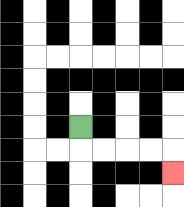{'start': '[3, 5]', 'end': '[7, 7]', 'path_directions': 'D,R,R,R,R,D', 'path_coordinates': '[[3, 5], [3, 6], [4, 6], [5, 6], [6, 6], [7, 6], [7, 7]]'}